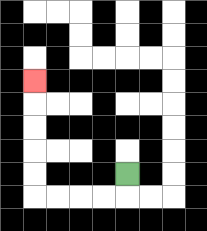{'start': '[5, 7]', 'end': '[1, 3]', 'path_directions': 'D,L,L,L,L,U,U,U,U,U', 'path_coordinates': '[[5, 7], [5, 8], [4, 8], [3, 8], [2, 8], [1, 8], [1, 7], [1, 6], [1, 5], [1, 4], [1, 3]]'}